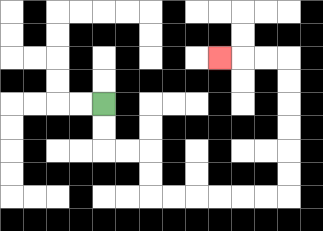{'start': '[4, 4]', 'end': '[9, 2]', 'path_directions': 'D,D,R,R,D,D,R,R,R,R,R,R,U,U,U,U,U,U,L,L,L', 'path_coordinates': '[[4, 4], [4, 5], [4, 6], [5, 6], [6, 6], [6, 7], [6, 8], [7, 8], [8, 8], [9, 8], [10, 8], [11, 8], [12, 8], [12, 7], [12, 6], [12, 5], [12, 4], [12, 3], [12, 2], [11, 2], [10, 2], [9, 2]]'}